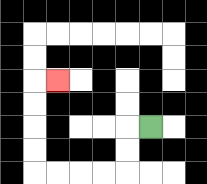{'start': '[6, 5]', 'end': '[2, 3]', 'path_directions': 'L,D,D,L,L,L,L,U,U,U,U,R', 'path_coordinates': '[[6, 5], [5, 5], [5, 6], [5, 7], [4, 7], [3, 7], [2, 7], [1, 7], [1, 6], [1, 5], [1, 4], [1, 3], [2, 3]]'}